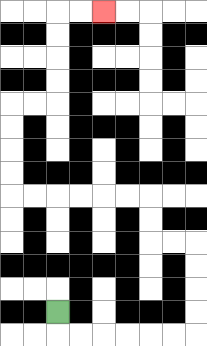{'start': '[2, 13]', 'end': '[4, 0]', 'path_directions': 'D,R,R,R,R,R,R,U,U,U,U,L,L,U,U,L,L,L,L,L,L,U,U,U,U,R,R,U,U,U,U,R,R', 'path_coordinates': '[[2, 13], [2, 14], [3, 14], [4, 14], [5, 14], [6, 14], [7, 14], [8, 14], [8, 13], [8, 12], [8, 11], [8, 10], [7, 10], [6, 10], [6, 9], [6, 8], [5, 8], [4, 8], [3, 8], [2, 8], [1, 8], [0, 8], [0, 7], [0, 6], [0, 5], [0, 4], [1, 4], [2, 4], [2, 3], [2, 2], [2, 1], [2, 0], [3, 0], [4, 0]]'}